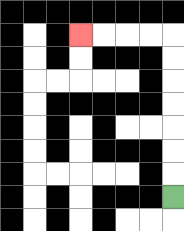{'start': '[7, 8]', 'end': '[3, 1]', 'path_directions': 'U,U,U,U,U,U,U,L,L,L,L', 'path_coordinates': '[[7, 8], [7, 7], [7, 6], [7, 5], [7, 4], [7, 3], [7, 2], [7, 1], [6, 1], [5, 1], [4, 1], [3, 1]]'}